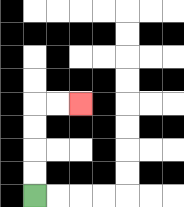{'start': '[1, 8]', 'end': '[3, 4]', 'path_directions': 'U,U,U,U,R,R', 'path_coordinates': '[[1, 8], [1, 7], [1, 6], [1, 5], [1, 4], [2, 4], [3, 4]]'}